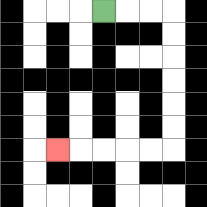{'start': '[4, 0]', 'end': '[2, 6]', 'path_directions': 'R,R,R,D,D,D,D,D,D,L,L,L,L,L', 'path_coordinates': '[[4, 0], [5, 0], [6, 0], [7, 0], [7, 1], [7, 2], [7, 3], [7, 4], [7, 5], [7, 6], [6, 6], [5, 6], [4, 6], [3, 6], [2, 6]]'}